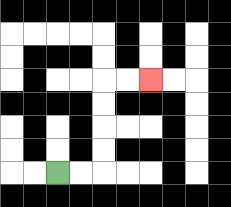{'start': '[2, 7]', 'end': '[6, 3]', 'path_directions': 'R,R,U,U,U,U,R,R', 'path_coordinates': '[[2, 7], [3, 7], [4, 7], [4, 6], [4, 5], [4, 4], [4, 3], [5, 3], [6, 3]]'}